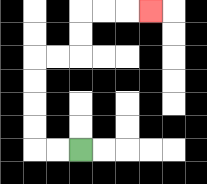{'start': '[3, 6]', 'end': '[6, 0]', 'path_directions': 'L,L,U,U,U,U,R,R,U,U,R,R,R', 'path_coordinates': '[[3, 6], [2, 6], [1, 6], [1, 5], [1, 4], [1, 3], [1, 2], [2, 2], [3, 2], [3, 1], [3, 0], [4, 0], [5, 0], [6, 0]]'}